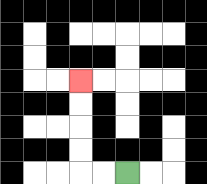{'start': '[5, 7]', 'end': '[3, 3]', 'path_directions': 'L,L,U,U,U,U', 'path_coordinates': '[[5, 7], [4, 7], [3, 7], [3, 6], [3, 5], [3, 4], [3, 3]]'}